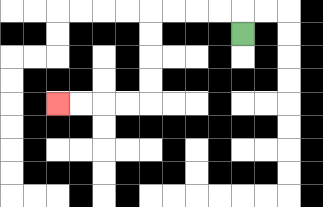{'start': '[10, 1]', 'end': '[2, 4]', 'path_directions': 'U,L,L,L,L,D,D,D,D,L,L,L,L', 'path_coordinates': '[[10, 1], [10, 0], [9, 0], [8, 0], [7, 0], [6, 0], [6, 1], [6, 2], [6, 3], [6, 4], [5, 4], [4, 4], [3, 4], [2, 4]]'}